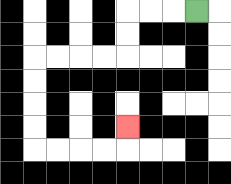{'start': '[8, 0]', 'end': '[5, 5]', 'path_directions': 'L,L,L,D,D,L,L,L,L,D,D,D,D,R,R,R,R,U', 'path_coordinates': '[[8, 0], [7, 0], [6, 0], [5, 0], [5, 1], [5, 2], [4, 2], [3, 2], [2, 2], [1, 2], [1, 3], [1, 4], [1, 5], [1, 6], [2, 6], [3, 6], [4, 6], [5, 6], [5, 5]]'}